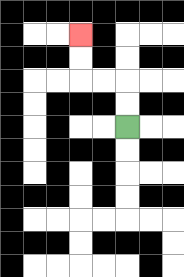{'start': '[5, 5]', 'end': '[3, 1]', 'path_directions': 'U,U,L,L,U,U', 'path_coordinates': '[[5, 5], [5, 4], [5, 3], [4, 3], [3, 3], [3, 2], [3, 1]]'}